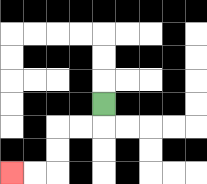{'start': '[4, 4]', 'end': '[0, 7]', 'path_directions': 'D,L,L,D,D,L,L', 'path_coordinates': '[[4, 4], [4, 5], [3, 5], [2, 5], [2, 6], [2, 7], [1, 7], [0, 7]]'}